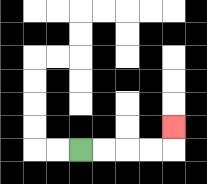{'start': '[3, 6]', 'end': '[7, 5]', 'path_directions': 'R,R,R,R,U', 'path_coordinates': '[[3, 6], [4, 6], [5, 6], [6, 6], [7, 6], [7, 5]]'}